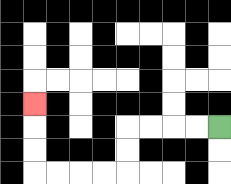{'start': '[9, 5]', 'end': '[1, 4]', 'path_directions': 'L,L,L,L,D,D,L,L,L,L,U,U,U', 'path_coordinates': '[[9, 5], [8, 5], [7, 5], [6, 5], [5, 5], [5, 6], [5, 7], [4, 7], [3, 7], [2, 7], [1, 7], [1, 6], [1, 5], [1, 4]]'}